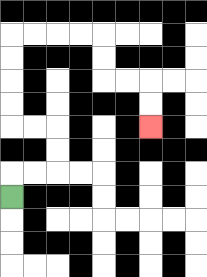{'start': '[0, 8]', 'end': '[6, 5]', 'path_directions': 'U,R,R,U,U,L,L,U,U,U,U,R,R,R,R,D,D,R,R,D,D', 'path_coordinates': '[[0, 8], [0, 7], [1, 7], [2, 7], [2, 6], [2, 5], [1, 5], [0, 5], [0, 4], [0, 3], [0, 2], [0, 1], [1, 1], [2, 1], [3, 1], [4, 1], [4, 2], [4, 3], [5, 3], [6, 3], [6, 4], [6, 5]]'}